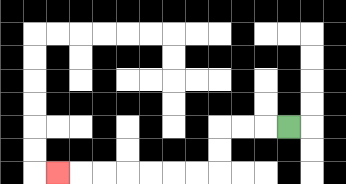{'start': '[12, 5]', 'end': '[2, 7]', 'path_directions': 'L,L,L,D,D,L,L,L,L,L,L,L', 'path_coordinates': '[[12, 5], [11, 5], [10, 5], [9, 5], [9, 6], [9, 7], [8, 7], [7, 7], [6, 7], [5, 7], [4, 7], [3, 7], [2, 7]]'}